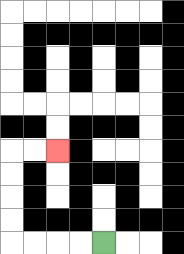{'start': '[4, 10]', 'end': '[2, 6]', 'path_directions': 'L,L,L,L,U,U,U,U,R,R', 'path_coordinates': '[[4, 10], [3, 10], [2, 10], [1, 10], [0, 10], [0, 9], [0, 8], [0, 7], [0, 6], [1, 6], [2, 6]]'}